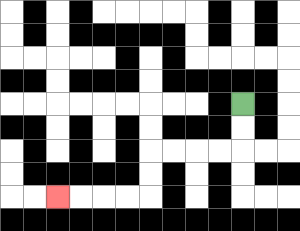{'start': '[10, 4]', 'end': '[2, 8]', 'path_directions': 'D,D,L,L,L,L,D,D,L,L,L,L', 'path_coordinates': '[[10, 4], [10, 5], [10, 6], [9, 6], [8, 6], [7, 6], [6, 6], [6, 7], [6, 8], [5, 8], [4, 8], [3, 8], [2, 8]]'}